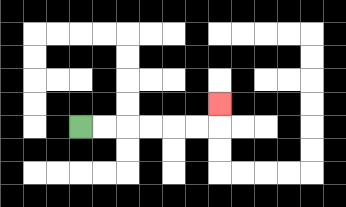{'start': '[3, 5]', 'end': '[9, 4]', 'path_directions': 'R,R,R,R,R,R,U', 'path_coordinates': '[[3, 5], [4, 5], [5, 5], [6, 5], [7, 5], [8, 5], [9, 5], [9, 4]]'}